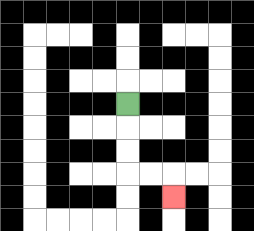{'start': '[5, 4]', 'end': '[7, 8]', 'path_directions': 'D,D,D,R,R,D', 'path_coordinates': '[[5, 4], [5, 5], [5, 6], [5, 7], [6, 7], [7, 7], [7, 8]]'}